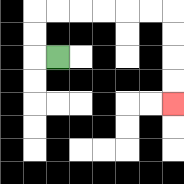{'start': '[2, 2]', 'end': '[7, 4]', 'path_directions': 'L,U,U,R,R,R,R,R,R,D,D,D,D', 'path_coordinates': '[[2, 2], [1, 2], [1, 1], [1, 0], [2, 0], [3, 0], [4, 0], [5, 0], [6, 0], [7, 0], [7, 1], [7, 2], [7, 3], [7, 4]]'}